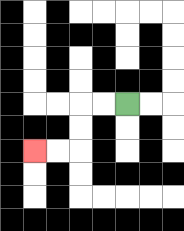{'start': '[5, 4]', 'end': '[1, 6]', 'path_directions': 'L,L,D,D,L,L', 'path_coordinates': '[[5, 4], [4, 4], [3, 4], [3, 5], [3, 6], [2, 6], [1, 6]]'}